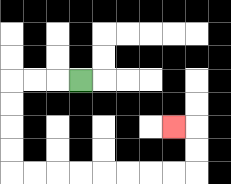{'start': '[3, 3]', 'end': '[7, 5]', 'path_directions': 'L,L,L,D,D,D,D,R,R,R,R,R,R,R,R,U,U,L', 'path_coordinates': '[[3, 3], [2, 3], [1, 3], [0, 3], [0, 4], [0, 5], [0, 6], [0, 7], [1, 7], [2, 7], [3, 7], [4, 7], [5, 7], [6, 7], [7, 7], [8, 7], [8, 6], [8, 5], [7, 5]]'}